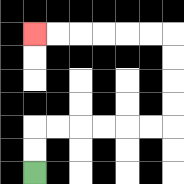{'start': '[1, 7]', 'end': '[1, 1]', 'path_directions': 'U,U,R,R,R,R,R,R,U,U,U,U,L,L,L,L,L,L', 'path_coordinates': '[[1, 7], [1, 6], [1, 5], [2, 5], [3, 5], [4, 5], [5, 5], [6, 5], [7, 5], [7, 4], [7, 3], [7, 2], [7, 1], [6, 1], [5, 1], [4, 1], [3, 1], [2, 1], [1, 1]]'}